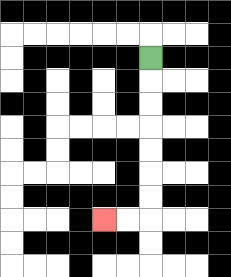{'start': '[6, 2]', 'end': '[4, 9]', 'path_directions': 'D,D,D,D,D,D,D,L,L', 'path_coordinates': '[[6, 2], [6, 3], [6, 4], [6, 5], [6, 6], [6, 7], [6, 8], [6, 9], [5, 9], [4, 9]]'}